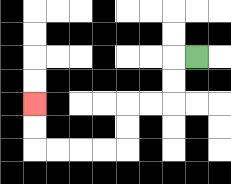{'start': '[8, 2]', 'end': '[1, 4]', 'path_directions': 'L,D,D,L,L,D,D,L,L,L,L,U,U', 'path_coordinates': '[[8, 2], [7, 2], [7, 3], [7, 4], [6, 4], [5, 4], [5, 5], [5, 6], [4, 6], [3, 6], [2, 6], [1, 6], [1, 5], [1, 4]]'}